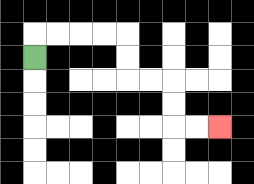{'start': '[1, 2]', 'end': '[9, 5]', 'path_directions': 'U,R,R,R,R,D,D,R,R,D,D,R,R', 'path_coordinates': '[[1, 2], [1, 1], [2, 1], [3, 1], [4, 1], [5, 1], [5, 2], [5, 3], [6, 3], [7, 3], [7, 4], [7, 5], [8, 5], [9, 5]]'}